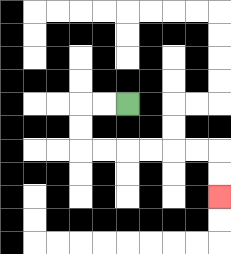{'start': '[5, 4]', 'end': '[9, 8]', 'path_directions': 'L,L,D,D,R,R,R,R,R,R,D,D', 'path_coordinates': '[[5, 4], [4, 4], [3, 4], [3, 5], [3, 6], [4, 6], [5, 6], [6, 6], [7, 6], [8, 6], [9, 6], [9, 7], [9, 8]]'}